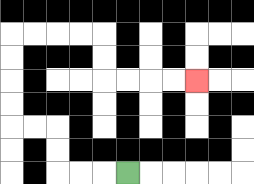{'start': '[5, 7]', 'end': '[8, 3]', 'path_directions': 'L,L,L,U,U,L,L,U,U,U,U,R,R,R,R,D,D,R,R,R,R', 'path_coordinates': '[[5, 7], [4, 7], [3, 7], [2, 7], [2, 6], [2, 5], [1, 5], [0, 5], [0, 4], [0, 3], [0, 2], [0, 1], [1, 1], [2, 1], [3, 1], [4, 1], [4, 2], [4, 3], [5, 3], [6, 3], [7, 3], [8, 3]]'}